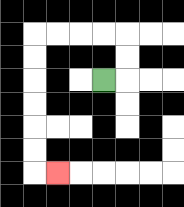{'start': '[4, 3]', 'end': '[2, 7]', 'path_directions': 'R,U,U,L,L,L,L,D,D,D,D,D,D,R', 'path_coordinates': '[[4, 3], [5, 3], [5, 2], [5, 1], [4, 1], [3, 1], [2, 1], [1, 1], [1, 2], [1, 3], [1, 4], [1, 5], [1, 6], [1, 7], [2, 7]]'}